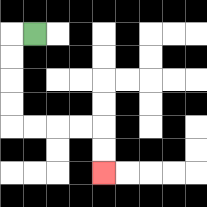{'start': '[1, 1]', 'end': '[4, 7]', 'path_directions': 'L,D,D,D,D,R,R,R,R,D,D', 'path_coordinates': '[[1, 1], [0, 1], [0, 2], [0, 3], [0, 4], [0, 5], [1, 5], [2, 5], [3, 5], [4, 5], [4, 6], [4, 7]]'}